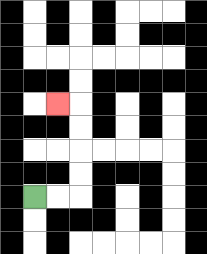{'start': '[1, 8]', 'end': '[2, 4]', 'path_directions': 'R,R,U,U,U,U,L', 'path_coordinates': '[[1, 8], [2, 8], [3, 8], [3, 7], [3, 6], [3, 5], [3, 4], [2, 4]]'}